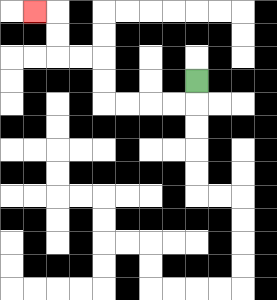{'start': '[8, 3]', 'end': '[1, 0]', 'path_directions': 'D,L,L,L,L,U,U,L,L,U,U,L', 'path_coordinates': '[[8, 3], [8, 4], [7, 4], [6, 4], [5, 4], [4, 4], [4, 3], [4, 2], [3, 2], [2, 2], [2, 1], [2, 0], [1, 0]]'}